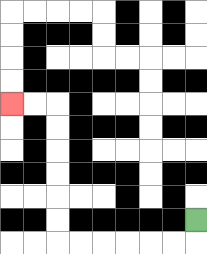{'start': '[8, 9]', 'end': '[0, 4]', 'path_directions': 'D,L,L,L,L,L,L,U,U,U,U,U,U,L,L', 'path_coordinates': '[[8, 9], [8, 10], [7, 10], [6, 10], [5, 10], [4, 10], [3, 10], [2, 10], [2, 9], [2, 8], [2, 7], [2, 6], [2, 5], [2, 4], [1, 4], [0, 4]]'}